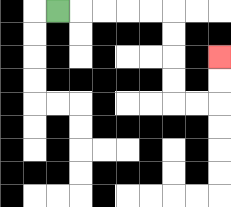{'start': '[2, 0]', 'end': '[9, 2]', 'path_directions': 'R,R,R,R,R,D,D,D,D,R,R,U,U', 'path_coordinates': '[[2, 0], [3, 0], [4, 0], [5, 0], [6, 0], [7, 0], [7, 1], [7, 2], [7, 3], [7, 4], [8, 4], [9, 4], [9, 3], [9, 2]]'}